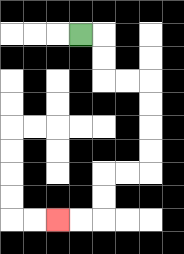{'start': '[3, 1]', 'end': '[2, 9]', 'path_directions': 'R,D,D,R,R,D,D,D,D,L,L,D,D,L,L', 'path_coordinates': '[[3, 1], [4, 1], [4, 2], [4, 3], [5, 3], [6, 3], [6, 4], [6, 5], [6, 6], [6, 7], [5, 7], [4, 7], [4, 8], [4, 9], [3, 9], [2, 9]]'}